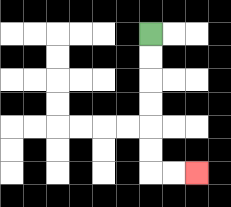{'start': '[6, 1]', 'end': '[8, 7]', 'path_directions': 'D,D,D,D,D,D,R,R', 'path_coordinates': '[[6, 1], [6, 2], [6, 3], [6, 4], [6, 5], [6, 6], [6, 7], [7, 7], [8, 7]]'}